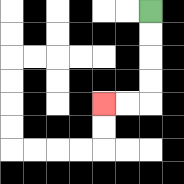{'start': '[6, 0]', 'end': '[4, 4]', 'path_directions': 'D,D,D,D,L,L', 'path_coordinates': '[[6, 0], [6, 1], [6, 2], [6, 3], [6, 4], [5, 4], [4, 4]]'}